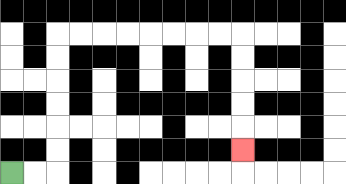{'start': '[0, 7]', 'end': '[10, 6]', 'path_directions': 'R,R,U,U,U,U,U,U,R,R,R,R,R,R,R,R,D,D,D,D,D', 'path_coordinates': '[[0, 7], [1, 7], [2, 7], [2, 6], [2, 5], [2, 4], [2, 3], [2, 2], [2, 1], [3, 1], [4, 1], [5, 1], [6, 1], [7, 1], [8, 1], [9, 1], [10, 1], [10, 2], [10, 3], [10, 4], [10, 5], [10, 6]]'}